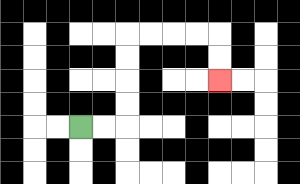{'start': '[3, 5]', 'end': '[9, 3]', 'path_directions': 'R,R,U,U,U,U,R,R,R,R,D,D', 'path_coordinates': '[[3, 5], [4, 5], [5, 5], [5, 4], [5, 3], [5, 2], [5, 1], [6, 1], [7, 1], [8, 1], [9, 1], [9, 2], [9, 3]]'}